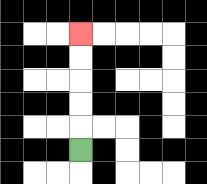{'start': '[3, 6]', 'end': '[3, 1]', 'path_directions': 'U,U,U,U,U', 'path_coordinates': '[[3, 6], [3, 5], [3, 4], [3, 3], [3, 2], [3, 1]]'}